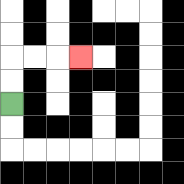{'start': '[0, 4]', 'end': '[3, 2]', 'path_directions': 'U,U,R,R,R', 'path_coordinates': '[[0, 4], [0, 3], [0, 2], [1, 2], [2, 2], [3, 2]]'}